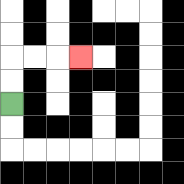{'start': '[0, 4]', 'end': '[3, 2]', 'path_directions': 'U,U,R,R,R', 'path_coordinates': '[[0, 4], [0, 3], [0, 2], [1, 2], [2, 2], [3, 2]]'}